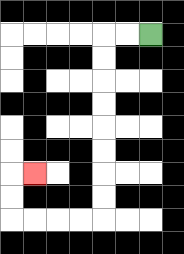{'start': '[6, 1]', 'end': '[1, 7]', 'path_directions': 'L,L,D,D,D,D,D,D,D,D,L,L,L,L,U,U,R', 'path_coordinates': '[[6, 1], [5, 1], [4, 1], [4, 2], [4, 3], [4, 4], [4, 5], [4, 6], [4, 7], [4, 8], [4, 9], [3, 9], [2, 9], [1, 9], [0, 9], [0, 8], [0, 7], [1, 7]]'}